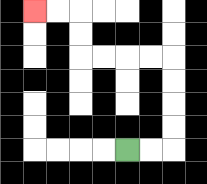{'start': '[5, 6]', 'end': '[1, 0]', 'path_directions': 'R,R,U,U,U,U,L,L,L,L,U,U,L,L', 'path_coordinates': '[[5, 6], [6, 6], [7, 6], [7, 5], [7, 4], [7, 3], [7, 2], [6, 2], [5, 2], [4, 2], [3, 2], [3, 1], [3, 0], [2, 0], [1, 0]]'}